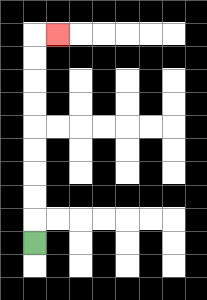{'start': '[1, 10]', 'end': '[2, 1]', 'path_directions': 'U,U,U,U,U,U,U,U,U,R', 'path_coordinates': '[[1, 10], [1, 9], [1, 8], [1, 7], [1, 6], [1, 5], [1, 4], [1, 3], [1, 2], [1, 1], [2, 1]]'}